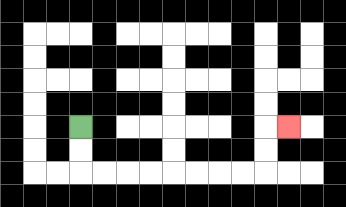{'start': '[3, 5]', 'end': '[12, 5]', 'path_directions': 'D,D,R,R,R,R,R,R,R,R,U,U,R', 'path_coordinates': '[[3, 5], [3, 6], [3, 7], [4, 7], [5, 7], [6, 7], [7, 7], [8, 7], [9, 7], [10, 7], [11, 7], [11, 6], [11, 5], [12, 5]]'}